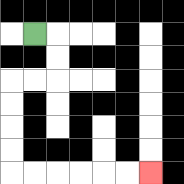{'start': '[1, 1]', 'end': '[6, 7]', 'path_directions': 'R,D,D,L,L,D,D,D,D,R,R,R,R,R,R', 'path_coordinates': '[[1, 1], [2, 1], [2, 2], [2, 3], [1, 3], [0, 3], [0, 4], [0, 5], [0, 6], [0, 7], [1, 7], [2, 7], [3, 7], [4, 7], [5, 7], [6, 7]]'}